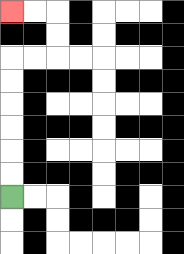{'start': '[0, 8]', 'end': '[0, 0]', 'path_directions': 'U,U,U,U,U,U,R,R,U,U,L,L', 'path_coordinates': '[[0, 8], [0, 7], [0, 6], [0, 5], [0, 4], [0, 3], [0, 2], [1, 2], [2, 2], [2, 1], [2, 0], [1, 0], [0, 0]]'}